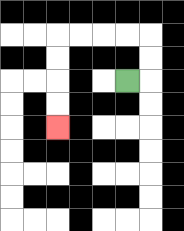{'start': '[5, 3]', 'end': '[2, 5]', 'path_directions': 'R,U,U,L,L,L,L,D,D,D,D', 'path_coordinates': '[[5, 3], [6, 3], [6, 2], [6, 1], [5, 1], [4, 1], [3, 1], [2, 1], [2, 2], [2, 3], [2, 4], [2, 5]]'}